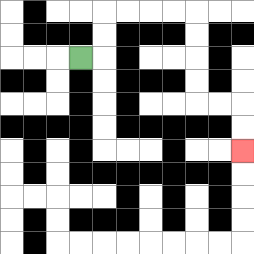{'start': '[3, 2]', 'end': '[10, 6]', 'path_directions': 'R,U,U,R,R,R,R,D,D,D,D,R,R,D,D', 'path_coordinates': '[[3, 2], [4, 2], [4, 1], [4, 0], [5, 0], [6, 0], [7, 0], [8, 0], [8, 1], [8, 2], [8, 3], [8, 4], [9, 4], [10, 4], [10, 5], [10, 6]]'}